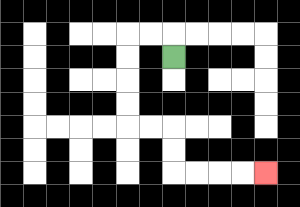{'start': '[7, 2]', 'end': '[11, 7]', 'path_directions': 'U,L,L,D,D,D,D,R,R,D,D,R,R,R,R', 'path_coordinates': '[[7, 2], [7, 1], [6, 1], [5, 1], [5, 2], [5, 3], [5, 4], [5, 5], [6, 5], [7, 5], [7, 6], [7, 7], [8, 7], [9, 7], [10, 7], [11, 7]]'}